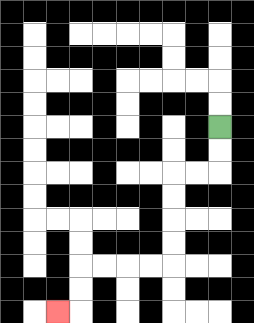{'start': '[9, 5]', 'end': '[2, 13]', 'path_directions': 'D,D,L,L,D,D,D,D,L,L,L,L,D,D,L', 'path_coordinates': '[[9, 5], [9, 6], [9, 7], [8, 7], [7, 7], [7, 8], [7, 9], [7, 10], [7, 11], [6, 11], [5, 11], [4, 11], [3, 11], [3, 12], [3, 13], [2, 13]]'}